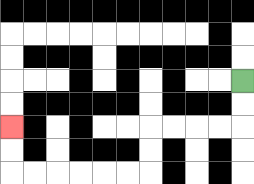{'start': '[10, 3]', 'end': '[0, 5]', 'path_directions': 'D,D,L,L,L,L,D,D,L,L,L,L,L,L,U,U', 'path_coordinates': '[[10, 3], [10, 4], [10, 5], [9, 5], [8, 5], [7, 5], [6, 5], [6, 6], [6, 7], [5, 7], [4, 7], [3, 7], [2, 7], [1, 7], [0, 7], [0, 6], [0, 5]]'}